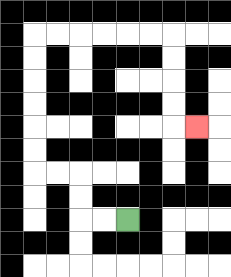{'start': '[5, 9]', 'end': '[8, 5]', 'path_directions': 'L,L,U,U,L,L,U,U,U,U,U,U,R,R,R,R,R,R,D,D,D,D,R', 'path_coordinates': '[[5, 9], [4, 9], [3, 9], [3, 8], [3, 7], [2, 7], [1, 7], [1, 6], [1, 5], [1, 4], [1, 3], [1, 2], [1, 1], [2, 1], [3, 1], [4, 1], [5, 1], [6, 1], [7, 1], [7, 2], [7, 3], [7, 4], [7, 5], [8, 5]]'}